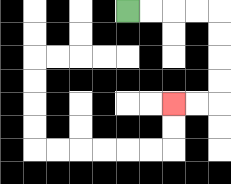{'start': '[5, 0]', 'end': '[7, 4]', 'path_directions': 'R,R,R,R,D,D,D,D,L,L', 'path_coordinates': '[[5, 0], [6, 0], [7, 0], [8, 0], [9, 0], [9, 1], [9, 2], [9, 3], [9, 4], [8, 4], [7, 4]]'}